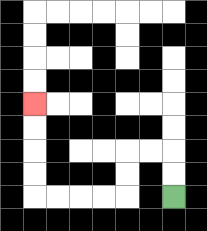{'start': '[7, 8]', 'end': '[1, 4]', 'path_directions': 'U,U,L,L,D,D,L,L,L,L,U,U,U,U', 'path_coordinates': '[[7, 8], [7, 7], [7, 6], [6, 6], [5, 6], [5, 7], [5, 8], [4, 8], [3, 8], [2, 8], [1, 8], [1, 7], [1, 6], [1, 5], [1, 4]]'}